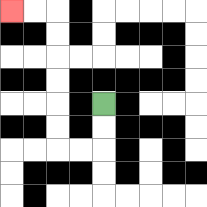{'start': '[4, 4]', 'end': '[0, 0]', 'path_directions': 'D,D,L,L,U,U,U,U,U,U,L,L', 'path_coordinates': '[[4, 4], [4, 5], [4, 6], [3, 6], [2, 6], [2, 5], [2, 4], [2, 3], [2, 2], [2, 1], [2, 0], [1, 0], [0, 0]]'}